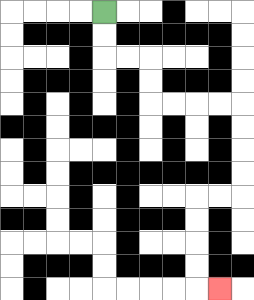{'start': '[4, 0]', 'end': '[9, 12]', 'path_directions': 'D,D,R,R,D,D,R,R,R,R,D,D,D,D,L,L,D,D,D,D,R', 'path_coordinates': '[[4, 0], [4, 1], [4, 2], [5, 2], [6, 2], [6, 3], [6, 4], [7, 4], [8, 4], [9, 4], [10, 4], [10, 5], [10, 6], [10, 7], [10, 8], [9, 8], [8, 8], [8, 9], [8, 10], [8, 11], [8, 12], [9, 12]]'}